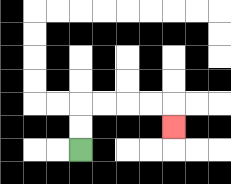{'start': '[3, 6]', 'end': '[7, 5]', 'path_directions': 'U,U,R,R,R,R,D', 'path_coordinates': '[[3, 6], [3, 5], [3, 4], [4, 4], [5, 4], [6, 4], [7, 4], [7, 5]]'}